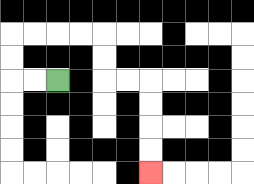{'start': '[2, 3]', 'end': '[6, 7]', 'path_directions': 'L,L,U,U,R,R,R,R,D,D,R,R,D,D,D,D', 'path_coordinates': '[[2, 3], [1, 3], [0, 3], [0, 2], [0, 1], [1, 1], [2, 1], [3, 1], [4, 1], [4, 2], [4, 3], [5, 3], [6, 3], [6, 4], [6, 5], [6, 6], [6, 7]]'}